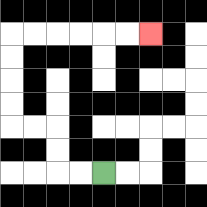{'start': '[4, 7]', 'end': '[6, 1]', 'path_directions': 'L,L,U,U,L,L,U,U,U,U,R,R,R,R,R,R', 'path_coordinates': '[[4, 7], [3, 7], [2, 7], [2, 6], [2, 5], [1, 5], [0, 5], [0, 4], [0, 3], [0, 2], [0, 1], [1, 1], [2, 1], [3, 1], [4, 1], [5, 1], [6, 1]]'}